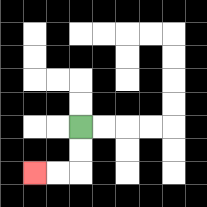{'start': '[3, 5]', 'end': '[1, 7]', 'path_directions': 'D,D,L,L', 'path_coordinates': '[[3, 5], [3, 6], [3, 7], [2, 7], [1, 7]]'}